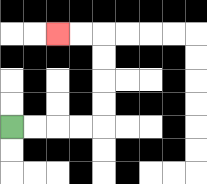{'start': '[0, 5]', 'end': '[2, 1]', 'path_directions': 'R,R,R,R,U,U,U,U,L,L', 'path_coordinates': '[[0, 5], [1, 5], [2, 5], [3, 5], [4, 5], [4, 4], [4, 3], [4, 2], [4, 1], [3, 1], [2, 1]]'}